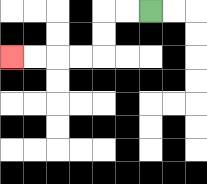{'start': '[6, 0]', 'end': '[0, 2]', 'path_directions': 'L,L,D,D,L,L,L,L', 'path_coordinates': '[[6, 0], [5, 0], [4, 0], [4, 1], [4, 2], [3, 2], [2, 2], [1, 2], [0, 2]]'}